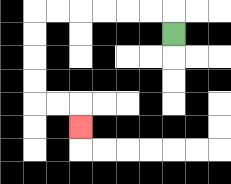{'start': '[7, 1]', 'end': '[3, 5]', 'path_directions': 'U,L,L,L,L,L,L,D,D,D,D,R,R,D', 'path_coordinates': '[[7, 1], [7, 0], [6, 0], [5, 0], [4, 0], [3, 0], [2, 0], [1, 0], [1, 1], [1, 2], [1, 3], [1, 4], [2, 4], [3, 4], [3, 5]]'}